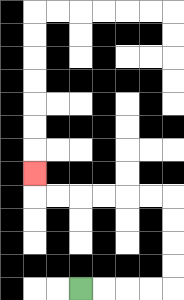{'start': '[3, 12]', 'end': '[1, 7]', 'path_directions': 'R,R,R,R,U,U,U,U,L,L,L,L,L,L,U', 'path_coordinates': '[[3, 12], [4, 12], [5, 12], [6, 12], [7, 12], [7, 11], [7, 10], [7, 9], [7, 8], [6, 8], [5, 8], [4, 8], [3, 8], [2, 8], [1, 8], [1, 7]]'}